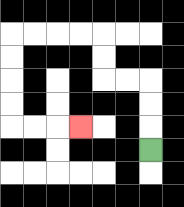{'start': '[6, 6]', 'end': '[3, 5]', 'path_directions': 'U,U,U,L,L,U,U,L,L,L,L,D,D,D,D,R,R,R', 'path_coordinates': '[[6, 6], [6, 5], [6, 4], [6, 3], [5, 3], [4, 3], [4, 2], [4, 1], [3, 1], [2, 1], [1, 1], [0, 1], [0, 2], [0, 3], [0, 4], [0, 5], [1, 5], [2, 5], [3, 5]]'}